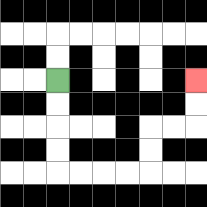{'start': '[2, 3]', 'end': '[8, 3]', 'path_directions': 'D,D,D,D,R,R,R,R,U,U,R,R,U,U', 'path_coordinates': '[[2, 3], [2, 4], [2, 5], [2, 6], [2, 7], [3, 7], [4, 7], [5, 7], [6, 7], [6, 6], [6, 5], [7, 5], [8, 5], [8, 4], [8, 3]]'}